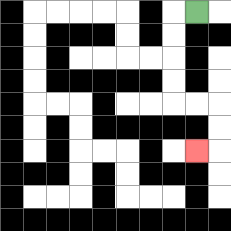{'start': '[8, 0]', 'end': '[8, 6]', 'path_directions': 'L,D,D,D,D,R,R,D,D,L', 'path_coordinates': '[[8, 0], [7, 0], [7, 1], [7, 2], [7, 3], [7, 4], [8, 4], [9, 4], [9, 5], [9, 6], [8, 6]]'}